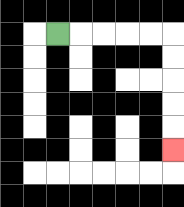{'start': '[2, 1]', 'end': '[7, 6]', 'path_directions': 'R,R,R,R,R,D,D,D,D,D', 'path_coordinates': '[[2, 1], [3, 1], [4, 1], [5, 1], [6, 1], [7, 1], [7, 2], [7, 3], [7, 4], [7, 5], [7, 6]]'}